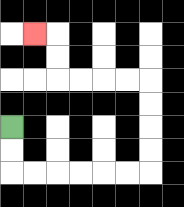{'start': '[0, 5]', 'end': '[1, 1]', 'path_directions': 'D,D,R,R,R,R,R,R,U,U,U,U,L,L,L,L,U,U,L', 'path_coordinates': '[[0, 5], [0, 6], [0, 7], [1, 7], [2, 7], [3, 7], [4, 7], [5, 7], [6, 7], [6, 6], [6, 5], [6, 4], [6, 3], [5, 3], [4, 3], [3, 3], [2, 3], [2, 2], [2, 1], [1, 1]]'}